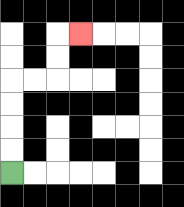{'start': '[0, 7]', 'end': '[3, 1]', 'path_directions': 'U,U,U,U,R,R,U,U,R', 'path_coordinates': '[[0, 7], [0, 6], [0, 5], [0, 4], [0, 3], [1, 3], [2, 3], [2, 2], [2, 1], [3, 1]]'}